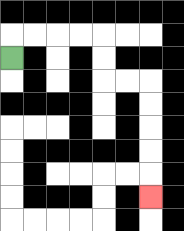{'start': '[0, 2]', 'end': '[6, 8]', 'path_directions': 'U,R,R,R,R,D,D,R,R,D,D,D,D,D', 'path_coordinates': '[[0, 2], [0, 1], [1, 1], [2, 1], [3, 1], [4, 1], [4, 2], [4, 3], [5, 3], [6, 3], [6, 4], [6, 5], [6, 6], [6, 7], [6, 8]]'}